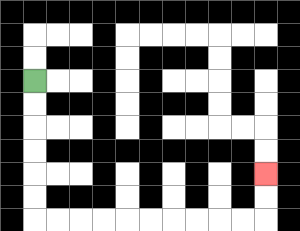{'start': '[1, 3]', 'end': '[11, 7]', 'path_directions': 'D,D,D,D,D,D,R,R,R,R,R,R,R,R,R,R,U,U', 'path_coordinates': '[[1, 3], [1, 4], [1, 5], [1, 6], [1, 7], [1, 8], [1, 9], [2, 9], [3, 9], [4, 9], [5, 9], [6, 9], [7, 9], [8, 9], [9, 9], [10, 9], [11, 9], [11, 8], [11, 7]]'}